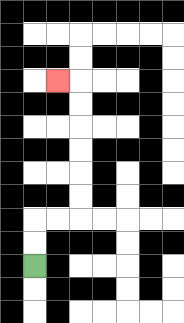{'start': '[1, 11]', 'end': '[2, 3]', 'path_directions': 'U,U,R,R,U,U,U,U,U,U,L', 'path_coordinates': '[[1, 11], [1, 10], [1, 9], [2, 9], [3, 9], [3, 8], [3, 7], [3, 6], [3, 5], [3, 4], [3, 3], [2, 3]]'}